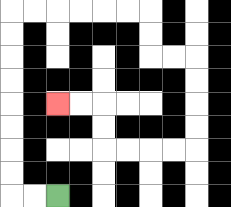{'start': '[2, 8]', 'end': '[2, 4]', 'path_directions': 'L,L,U,U,U,U,U,U,U,U,R,R,R,R,R,R,D,D,R,R,D,D,D,D,L,L,L,L,U,U,L,L', 'path_coordinates': '[[2, 8], [1, 8], [0, 8], [0, 7], [0, 6], [0, 5], [0, 4], [0, 3], [0, 2], [0, 1], [0, 0], [1, 0], [2, 0], [3, 0], [4, 0], [5, 0], [6, 0], [6, 1], [6, 2], [7, 2], [8, 2], [8, 3], [8, 4], [8, 5], [8, 6], [7, 6], [6, 6], [5, 6], [4, 6], [4, 5], [4, 4], [3, 4], [2, 4]]'}